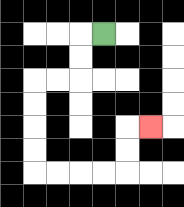{'start': '[4, 1]', 'end': '[6, 5]', 'path_directions': 'L,D,D,L,L,D,D,D,D,R,R,R,R,U,U,R', 'path_coordinates': '[[4, 1], [3, 1], [3, 2], [3, 3], [2, 3], [1, 3], [1, 4], [1, 5], [1, 6], [1, 7], [2, 7], [3, 7], [4, 7], [5, 7], [5, 6], [5, 5], [6, 5]]'}